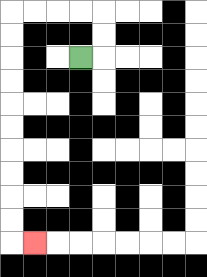{'start': '[3, 2]', 'end': '[1, 10]', 'path_directions': 'R,U,U,L,L,L,L,D,D,D,D,D,D,D,D,D,D,R', 'path_coordinates': '[[3, 2], [4, 2], [4, 1], [4, 0], [3, 0], [2, 0], [1, 0], [0, 0], [0, 1], [0, 2], [0, 3], [0, 4], [0, 5], [0, 6], [0, 7], [0, 8], [0, 9], [0, 10], [1, 10]]'}